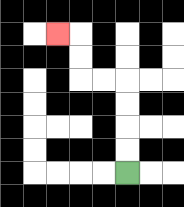{'start': '[5, 7]', 'end': '[2, 1]', 'path_directions': 'U,U,U,U,L,L,U,U,L', 'path_coordinates': '[[5, 7], [5, 6], [5, 5], [5, 4], [5, 3], [4, 3], [3, 3], [3, 2], [3, 1], [2, 1]]'}